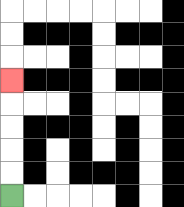{'start': '[0, 8]', 'end': '[0, 3]', 'path_directions': 'U,U,U,U,U', 'path_coordinates': '[[0, 8], [0, 7], [0, 6], [0, 5], [0, 4], [0, 3]]'}